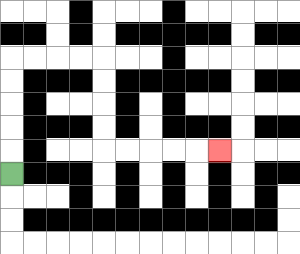{'start': '[0, 7]', 'end': '[9, 6]', 'path_directions': 'U,U,U,U,U,R,R,R,R,D,D,D,D,R,R,R,R,R', 'path_coordinates': '[[0, 7], [0, 6], [0, 5], [0, 4], [0, 3], [0, 2], [1, 2], [2, 2], [3, 2], [4, 2], [4, 3], [4, 4], [4, 5], [4, 6], [5, 6], [6, 6], [7, 6], [8, 6], [9, 6]]'}